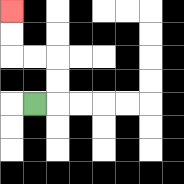{'start': '[1, 4]', 'end': '[0, 0]', 'path_directions': 'R,U,U,L,L,U,U', 'path_coordinates': '[[1, 4], [2, 4], [2, 3], [2, 2], [1, 2], [0, 2], [0, 1], [0, 0]]'}